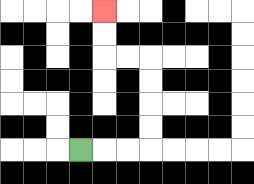{'start': '[3, 6]', 'end': '[4, 0]', 'path_directions': 'R,R,R,U,U,U,U,L,L,U,U', 'path_coordinates': '[[3, 6], [4, 6], [5, 6], [6, 6], [6, 5], [6, 4], [6, 3], [6, 2], [5, 2], [4, 2], [4, 1], [4, 0]]'}